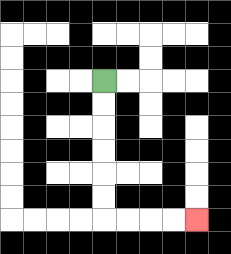{'start': '[4, 3]', 'end': '[8, 9]', 'path_directions': 'D,D,D,D,D,D,R,R,R,R', 'path_coordinates': '[[4, 3], [4, 4], [4, 5], [4, 6], [4, 7], [4, 8], [4, 9], [5, 9], [6, 9], [7, 9], [8, 9]]'}